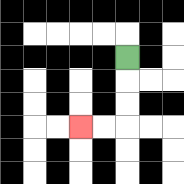{'start': '[5, 2]', 'end': '[3, 5]', 'path_directions': 'D,D,D,L,L', 'path_coordinates': '[[5, 2], [5, 3], [5, 4], [5, 5], [4, 5], [3, 5]]'}